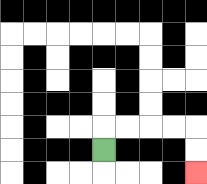{'start': '[4, 6]', 'end': '[8, 7]', 'path_directions': 'U,R,R,R,R,D,D', 'path_coordinates': '[[4, 6], [4, 5], [5, 5], [6, 5], [7, 5], [8, 5], [8, 6], [8, 7]]'}